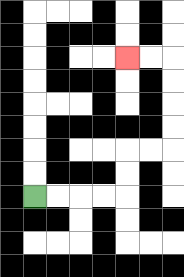{'start': '[1, 8]', 'end': '[5, 2]', 'path_directions': 'R,R,R,R,U,U,R,R,U,U,U,U,L,L', 'path_coordinates': '[[1, 8], [2, 8], [3, 8], [4, 8], [5, 8], [5, 7], [5, 6], [6, 6], [7, 6], [7, 5], [7, 4], [7, 3], [7, 2], [6, 2], [5, 2]]'}